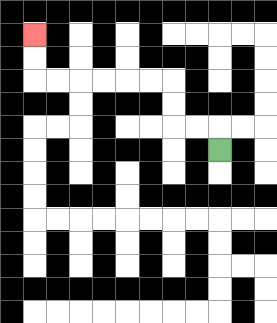{'start': '[9, 6]', 'end': '[1, 1]', 'path_directions': 'U,L,L,U,U,L,L,L,L,L,L,U,U', 'path_coordinates': '[[9, 6], [9, 5], [8, 5], [7, 5], [7, 4], [7, 3], [6, 3], [5, 3], [4, 3], [3, 3], [2, 3], [1, 3], [1, 2], [1, 1]]'}